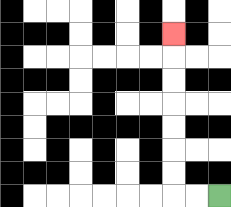{'start': '[9, 8]', 'end': '[7, 1]', 'path_directions': 'L,L,U,U,U,U,U,U,U', 'path_coordinates': '[[9, 8], [8, 8], [7, 8], [7, 7], [7, 6], [7, 5], [7, 4], [7, 3], [7, 2], [7, 1]]'}